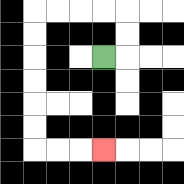{'start': '[4, 2]', 'end': '[4, 6]', 'path_directions': 'R,U,U,L,L,L,L,D,D,D,D,D,D,R,R,R', 'path_coordinates': '[[4, 2], [5, 2], [5, 1], [5, 0], [4, 0], [3, 0], [2, 0], [1, 0], [1, 1], [1, 2], [1, 3], [1, 4], [1, 5], [1, 6], [2, 6], [3, 6], [4, 6]]'}